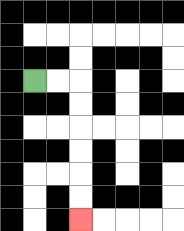{'start': '[1, 3]', 'end': '[3, 9]', 'path_directions': 'R,R,D,D,D,D,D,D', 'path_coordinates': '[[1, 3], [2, 3], [3, 3], [3, 4], [3, 5], [3, 6], [3, 7], [3, 8], [3, 9]]'}